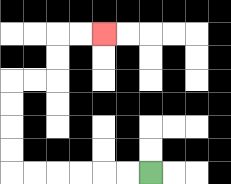{'start': '[6, 7]', 'end': '[4, 1]', 'path_directions': 'L,L,L,L,L,L,U,U,U,U,R,R,U,U,R,R', 'path_coordinates': '[[6, 7], [5, 7], [4, 7], [3, 7], [2, 7], [1, 7], [0, 7], [0, 6], [0, 5], [0, 4], [0, 3], [1, 3], [2, 3], [2, 2], [2, 1], [3, 1], [4, 1]]'}